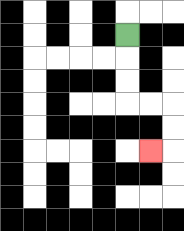{'start': '[5, 1]', 'end': '[6, 6]', 'path_directions': 'D,D,D,R,R,D,D,L', 'path_coordinates': '[[5, 1], [5, 2], [5, 3], [5, 4], [6, 4], [7, 4], [7, 5], [7, 6], [6, 6]]'}